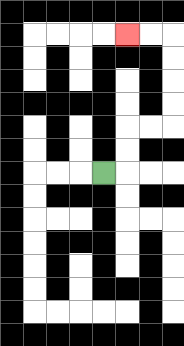{'start': '[4, 7]', 'end': '[5, 1]', 'path_directions': 'R,U,U,R,R,U,U,U,U,L,L', 'path_coordinates': '[[4, 7], [5, 7], [5, 6], [5, 5], [6, 5], [7, 5], [7, 4], [7, 3], [7, 2], [7, 1], [6, 1], [5, 1]]'}